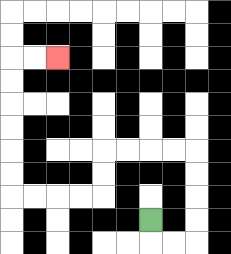{'start': '[6, 9]', 'end': '[2, 2]', 'path_directions': 'D,R,R,U,U,U,U,L,L,L,L,D,D,L,L,L,L,U,U,U,U,U,U,R,R', 'path_coordinates': '[[6, 9], [6, 10], [7, 10], [8, 10], [8, 9], [8, 8], [8, 7], [8, 6], [7, 6], [6, 6], [5, 6], [4, 6], [4, 7], [4, 8], [3, 8], [2, 8], [1, 8], [0, 8], [0, 7], [0, 6], [0, 5], [0, 4], [0, 3], [0, 2], [1, 2], [2, 2]]'}